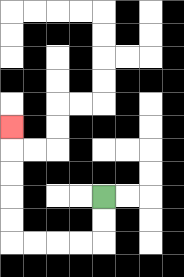{'start': '[4, 8]', 'end': '[0, 5]', 'path_directions': 'D,D,L,L,L,L,U,U,U,U,U', 'path_coordinates': '[[4, 8], [4, 9], [4, 10], [3, 10], [2, 10], [1, 10], [0, 10], [0, 9], [0, 8], [0, 7], [0, 6], [0, 5]]'}